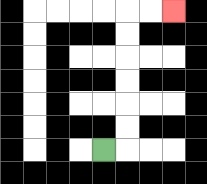{'start': '[4, 6]', 'end': '[7, 0]', 'path_directions': 'R,U,U,U,U,U,U,R,R', 'path_coordinates': '[[4, 6], [5, 6], [5, 5], [5, 4], [5, 3], [5, 2], [5, 1], [5, 0], [6, 0], [7, 0]]'}